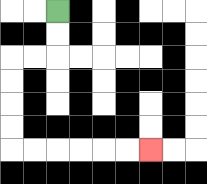{'start': '[2, 0]', 'end': '[6, 6]', 'path_directions': 'D,D,L,L,D,D,D,D,R,R,R,R,R,R', 'path_coordinates': '[[2, 0], [2, 1], [2, 2], [1, 2], [0, 2], [0, 3], [0, 4], [0, 5], [0, 6], [1, 6], [2, 6], [3, 6], [4, 6], [5, 6], [6, 6]]'}